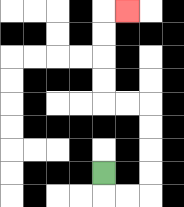{'start': '[4, 7]', 'end': '[5, 0]', 'path_directions': 'D,R,R,U,U,U,U,L,L,U,U,U,U,R', 'path_coordinates': '[[4, 7], [4, 8], [5, 8], [6, 8], [6, 7], [6, 6], [6, 5], [6, 4], [5, 4], [4, 4], [4, 3], [4, 2], [4, 1], [4, 0], [5, 0]]'}